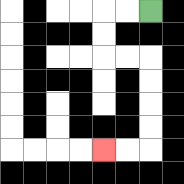{'start': '[6, 0]', 'end': '[4, 6]', 'path_directions': 'L,L,D,D,R,R,D,D,D,D,L,L', 'path_coordinates': '[[6, 0], [5, 0], [4, 0], [4, 1], [4, 2], [5, 2], [6, 2], [6, 3], [6, 4], [6, 5], [6, 6], [5, 6], [4, 6]]'}